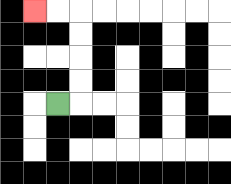{'start': '[2, 4]', 'end': '[1, 0]', 'path_directions': 'R,U,U,U,U,L,L', 'path_coordinates': '[[2, 4], [3, 4], [3, 3], [3, 2], [3, 1], [3, 0], [2, 0], [1, 0]]'}